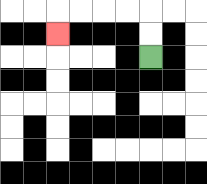{'start': '[6, 2]', 'end': '[2, 1]', 'path_directions': 'U,U,L,L,L,L,D', 'path_coordinates': '[[6, 2], [6, 1], [6, 0], [5, 0], [4, 0], [3, 0], [2, 0], [2, 1]]'}